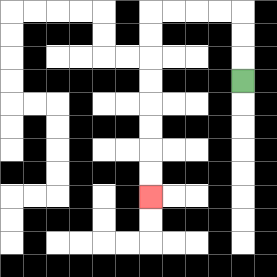{'start': '[10, 3]', 'end': '[6, 8]', 'path_directions': 'U,U,U,L,L,L,L,D,D,D,D,D,D,D,D', 'path_coordinates': '[[10, 3], [10, 2], [10, 1], [10, 0], [9, 0], [8, 0], [7, 0], [6, 0], [6, 1], [6, 2], [6, 3], [6, 4], [6, 5], [6, 6], [6, 7], [6, 8]]'}